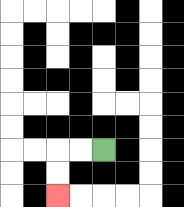{'start': '[4, 6]', 'end': '[2, 8]', 'path_directions': 'L,L,D,D', 'path_coordinates': '[[4, 6], [3, 6], [2, 6], [2, 7], [2, 8]]'}